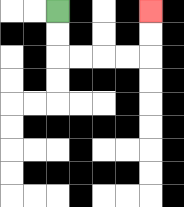{'start': '[2, 0]', 'end': '[6, 0]', 'path_directions': 'D,D,R,R,R,R,U,U', 'path_coordinates': '[[2, 0], [2, 1], [2, 2], [3, 2], [4, 2], [5, 2], [6, 2], [6, 1], [6, 0]]'}